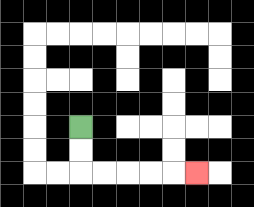{'start': '[3, 5]', 'end': '[8, 7]', 'path_directions': 'D,D,R,R,R,R,R', 'path_coordinates': '[[3, 5], [3, 6], [3, 7], [4, 7], [5, 7], [6, 7], [7, 7], [8, 7]]'}